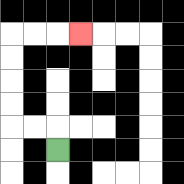{'start': '[2, 6]', 'end': '[3, 1]', 'path_directions': 'U,L,L,U,U,U,U,R,R,R', 'path_coordinates': '[[2, 6], [2, 5], [1, 5], [0, 5], [0, 4], [0, 3], [0, 2], [0, 1], [1, 1], [2, 1], [3, 1]]'}